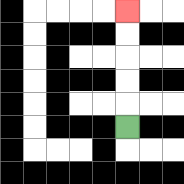{'start': '[5, 5]', 'end': '[5, 0]', 'path_directions': 'U,U,U,U,U', 'path_coordinates': '[[5, 5], [5, 4], [5, 3], [5, 2], [5, 1], [5, 0]]'}